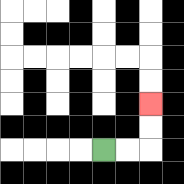{'start': '[4, 6]', 'end': '[6, 4]', 'path_directions': 'R,R,U,U', 'path_coordinates': '[[4, 6], [5, 6], [6, 6], [6, 5], [6, 4]]'}